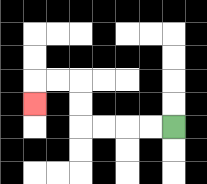{'start': '[7, 5]', 'end': '[1, 4]', 'path_directions': 'L,L,L,L,U,U,L,L,D', 'path_coordinates': '[[7, 5], [6, 5], [5, 5], [4, 5], [3, 5], [3, 4], [3, 3], [2, 3], [1, 3], [1, 4]]'}